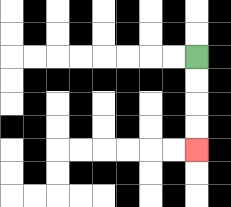{'start': '[8, 2]', 'end': '[8, 6]', 'path_directions': 'D,D,D,D', 'path_coordinates': '[[8, 2], [8, 3], [8, 4], [8, 5], [8, 6]]'}